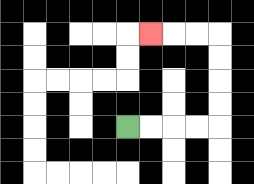{'start': '[5, 5]', 'end': '[6, 1]', 'path_directions': 'R,R,R,R,U,U,U,U,L,L,L', 'path_coordinates': '[[5, 5], [6, 5], [7, 5], [8, 5], [9, 5], [9, 4], [9, 3], [9, 2], [9, 1], [8, 1], [7, 1], [6, 1]]'}